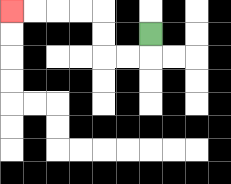{'start': '[6, 1]', 'end': '[0, 0]', 'path_directions': 'D,L,L,U,U,L,L,L,L', 'path_coordinates': '[[6, 1], [6, 2], [5, 2], [4, 2], [4, 1], [4, 0], [3, 0], [2, 0], [1, 0], [0, 0]]'}